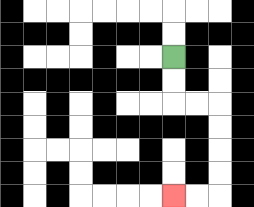{'start': '[7, 2]', 'end': '[7, 8]', 'path_directions': 'D,D,R,R,D,D,D,D,L,L', 'path_coordinates': '[[7, 2], [7, 3], [7, 4], [8, 4], [9, 4], [9, 5], [9, 6], [9, 7], [9, 8], [8, 8], [7, 8]]'}